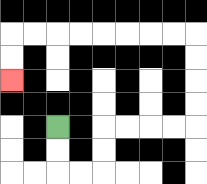{'start': '[2, 5]', 'end': '[0, 3]', 'path_directions': 'D,D,R,R,U,U,R,R,R,R,U,U,U,U,L,L,L,L,L,L,L,L,D,D', 'path_coordinates': '[[2, 5], [2, 6], [2, 7], [3, 7], [4, 7], [4, 6], [4, 5], [5, 5], [6, 5], [7, 5], [8, 5], [8, 4], [8, 3], [8, 2], [8, 1], [7, 1], [6, 1], [5, 1], [4, 1], [3, 1], [2, 1], [1, 1], [0, 1], [0, 2], [0, 3]]'}